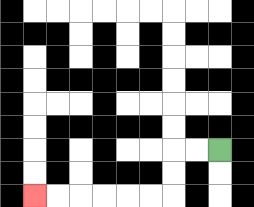{'start': '[9, 6]', 'end': '[1, 8]', 'path_directions': 'L,L,D,D,L,L,L,L,L,L', 'path_coordinates': '[[9, 6], [8, 6], [7, 6], [7, 7], [7, 8], [6, 8], [5, 8], [4, 8], [3, 8], [2, 8], [1, 8]]'}